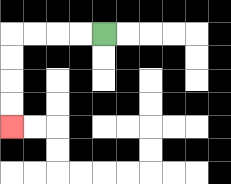{'start': '[4, 1]', 'end': '[0, 5]', 'path_directions': 'L,L,L,L,D,D,D,D', 'path_coordinates': '[[4, 1], [3, 1], [2, 1], [1, 1], [0, 1], [0, 2], [0, 3], [0, 4], [0, 5]]'}